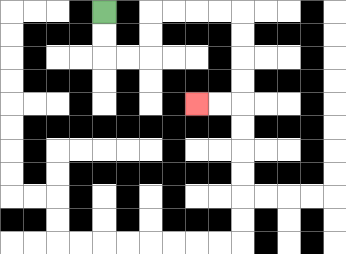{'start': '[4, 0]', 'end': '[8, 4]', 'path_directions': 'D,D,R,R,U,U,R,R,R,R,D,D,D,D,L,L', 'path_coordinates': '[[4, 0], [4, 1], [4, 2], [5, 2], [6, 2], [6, 1], [6, 0], [7, 0], [8, 0], [9, 0], [10, 0], [10, 1], [10, 2], [10, 3], [10, 4], [9, 4], [8, 4]]'}